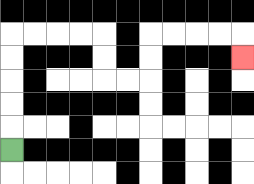{'start': '[0, 6]', 'end': '[10, 2]', 'path_directions': 'U,U,U,U,U,R,R,R,R,D,D,R,R,U,U,R,R,R,R,D', 'path_coordinates': '[[0, 6], [0, 5], [0, 4], [0, 3], [0, 2], [0, 1], [1, 1], [2, 1], [3, 1], [4, 1], [4, 2], [4, 3], [5, 3], [6, 3], [6, 2], [6, 1], [7, 1], [8, 1], [9, 1], [10, 1], [10, 2]]'}